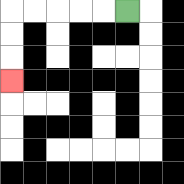{'start': '[5, 0]', 'end': '[0, 3]', 'path_directions': 'L,L,L,L,L,D,D,D', 'path_coordinates': '[[5, 0], [4, 0], [3, 0], [2, 0], [1, 0], [0, 0], [0, 1], [0, 2], [0, 3]]'}